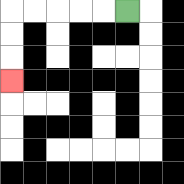{'start': '[5, 0]', 'end': '[0, 3]', 'path_directions': 'L,L,L,L,L,D,D,D', 'path_coordinates': '[[5, 0], [4, 0], [3, 0], [2, 0], [1, 0], [0, 0], [0, 1], [0, 2], [0, 3]]'}